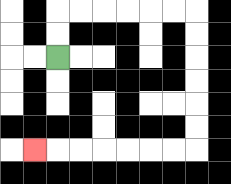{'start': '[2, 2]', 'end': '[1, 6]', 'path_directions': 'U,U,R,R,R,R,R,R,D,D,D,D,D,D,L,L,L,L,L,L,L', 'path_coordinates': '[[2, 2], [2, 1], [2, 0], [3, 0], [4, 0], [5, 0], [6, 0], [7, 0], [8, 0], [8, 1], [8, 2], [8, 3], [8, 4], [8, 5], [8, 6], [7, 6], [6, 6], [5, 6], [4, 6], [3, 6], [2, 6], [1, 6]]'}